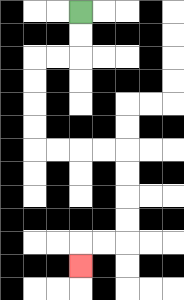{'start': '[3, 0]', 'end': '[3, 11]', 'path_directions': 'D,D,L,L,D,D,D,D,R,R,R,R,D,D,D,D,L,L,D', 'path_coordinates': '[[3, 0], [3, 1], [3, 2], [2, 2], [1, 2], [1, 3], [1, 4], [1, 5], [1, 6], [2, 6], [3, 6], [4, 6], [5, 6], [5, 7], [5, 8], [5, 9], [5, 10], [4, 10], [3, 10], [3, 11]]'}